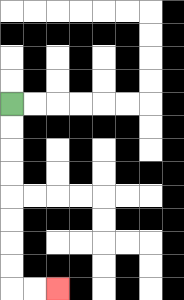{'start': '[0, 4]', 'end': '[2, 12]', 'path_directions': 'D,D,D,D,D,D,D,D,R,R', 'path_coordinates': '[[0, 4], [0, 5], [0, 6], [0, 7], [0, 8], [0, 9], [0, 10], [0, 11], [0, 12], [1, 12], [2, 12]]'}